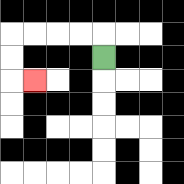{'start': '[4, 2]', 'end': '[1, 3]', 'path_directions': 'U,L,L,L,L,D,D,R', 'path_coordinates': '[[4, 2], [4, 1], [3, 1], [2, 1], [1, 1], [0, 1], [0, 2], [0, 3], [1, 3]]'}